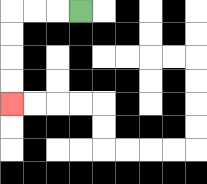{'start': '[3, 0]', 'end': '[0, 4]', 'path_directions': 'L,L,L,D,D,D,D', 'path_coordinates': '[[3, 0], [2, 0], [1, 0], [0, 0], [0, 1], [0, 2], [0, 3], [0, 4]]'}